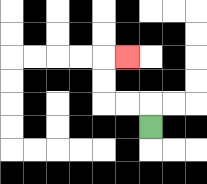{'start': '[6, 5]', 'end': '[5, 2]', 'path_directions': 'U,L,L,U,U,R', 'path_coordinates': '[[6, 5], [6, 4], [5, 4], [4, 4], [4, 3], [4, 2], [5, 2]]'}